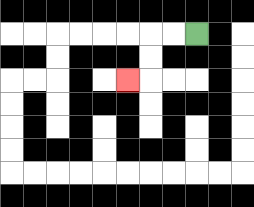{'start': '[8, 1]', 'end': '[5, 3]', 'path_directions': 'L,L,D,D,L', 'path_coordinates': '[[8, 1], [7, 1], [6, 1], [6, 2], [6, 3], [5, 3]]'}